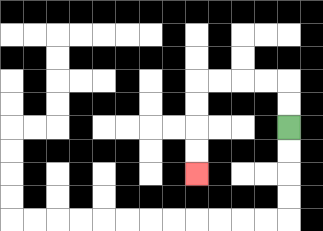{'start': '[12, 5]', 'end': '[8, 7]', 'path_directions': 'U,U,L,L,L,L,D,D,D,D', 'path_coordinates': '[[12, 5], [12, 4], [12, 3], [11, 3], [10, 3], [9, 3], [8, 3], [8, 4], [8, 5], [8, 6], [8, 7]]'}